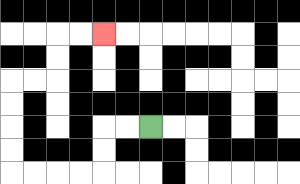{'start': '[6, 5]', 'end': '[4, 1]', 'path_directions': 'L,L,D,D,L,L,L,L,U,U,U,U,R,R,U,U,R,R', 'path_coordinates': '[[6, 5], [5, 5], [4, 5], [4, 6], [4, 7], [3, 7], [2, 7], [1, 7], [0, 7], [0, 6], [0, 5], [0, 4], [0, 3], [1, 3], [2, 3], [2, 2], [2, 1], [3, 1], [4, 1]]'}